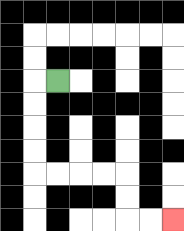{'start': '[2, 3]', 'end': '[7, 9]', 'path_directions': 'L,D,D,D,D,R,R,R,R,D,D,R,R', 'path_coordinates': '[[2, 3], [1, 3], [1, 4], [1, 5], [1, 6], [1, 7], [2, 7], [3, 7], [4, 7], [5, 7], [5, 8], [5, 9], [6, 9], [7, 9]]'}